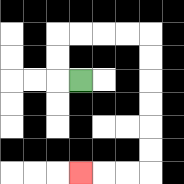{'start': '[3, 3]', 'end': '[3, 7]', 'path_directions': 'L,U,U,R,R,R,R,D,D,D,D,D,D,L,L,L', 'path_coordinates': '[[3, 3], [2, 3], [2, 2], [2, 1], [3, 1], [4, 1], [5, 1], [6, 1], [6, 2], [6, 3], [6, 4], [6, 5], [6, 6], [6, 7], [5, 7], [4, 7], [3, 7]]'}